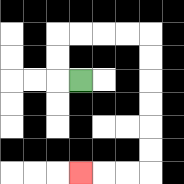{'start': '[3, 3]', 'end': '[3, 7]', 'path_directions': 'L,U,U,R,R,R,R,D,D,D,D,D,D,L,L,L', 'path_coordinates': '[[3, 3], [2, 3], [2, 2], [2, 1], [3, 1], [4, 1], [5, 1], [6, 1], [6, 2], [6, 3], [6, 4], [6, 5], [6, 6], [6, 7], [5, 7], [4, 7], [3, 7]]'}